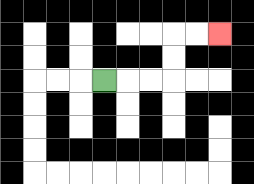{'start': '[4, 3]', 'end': '[9, 1]', 'path_directions': 'R,R,R,U,U,R,R', 'path_coordinates': '[[4, 3], [5, 3], [6, 3], [7, 3], [7, 2], [7, 1], [8, 1], [9, 1]]'}